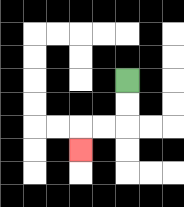{'start': '[5, 3]', 'end': '[3, 6]', 'path_directions': 'D,D,L,L,D', 'path_coordinates': '[[5, 3], [5, 4], [5, 5], [4, 5], [3, 5], [3, 6]]'}